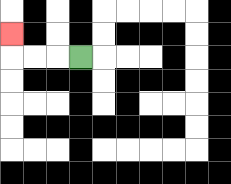{'start': '[3, 2]', 'end': '[0, 1]', 'path_directions': 'L,L,L,U', 'path_coordinates': '[[3, 2], [2, 2], [1, 2], [0, 2], [0, 1]]'}